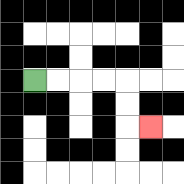{'start': '[1, 3]', 'end': '[6, 5]', 'path_directions': 'R,R,R,R,D,D,R', 'path_coordinates': '[[1, 3], [2, 3], [3, 3], [4, 3], [5, 3], [5, 4], [5, 5], [6, 5]]'}